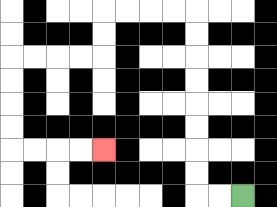{'start': '[10, 8]', 'end': '[4, 6]', 'path_directions': 'L,L,U,U,U,U,U,U,U,U,L,L,L,L,D,D,L,L,L,L,D,D,D,D,R,R,R,R', 'path_coordinates': '[[10, 8], [9, 8], [8, 8], [8, 7], [8, 6], [8, 5], [8, 4], [8, 3], [8, 2], [8, 1], [8, 0], [7, 0], [6, 0], [5, 0], [4, 0], [4, 1], [4, 2], [3, 2], [2, 2], [1, 2], [0, 2], [0, 3], [0, 4], [0, 5], [0, 6], [1, 6], [2, 6], [3, 6], [4, 6]]'}